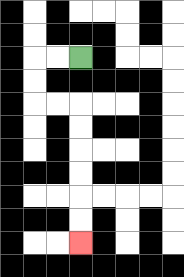{'start': '[3, 2]', 'end': '[3, 10]', 'path_directions': 'L,L,D,D,R,R,D,D,D,D,D,D', 'path_coordinates': '[[3, 2], [2, 2], [1, 2], [1, 3], [1, 4], [2, 4], [3, 4], [3, 5], [3, 6], [3, 7], [3, 8], [3, 9], [3, 10]]'}